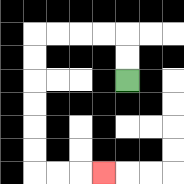{'start': '[5, 3]', 'end': '[4, 7]', 'path_directions': 'U,U,L,L,L,L,D,D,D,D,D,D,R,R,R', 'path_coordinates': '[[5, 3], [5, 2], [5, 1], [4, 1], [3, 1], [2, 1], [1, 1], [1, 2], [1, 3], [1, 4], [1, 5], [1, 6], [1, 7], [2, 7], [3, 7], [4, 7]]'}